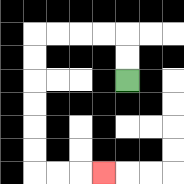{'start': '[5, 3]', 'end': '[4, 7]', 'path_directions': 'U,U,L,L,L,L,D,D,D,D,D,D,R,R,R', 'path_coordinates': '[[5, 3], [5, 2], [5, 1], [4, 1], [3, 1], [2, 1], [1, 1], [1, 2], [1, 3], [1, 4], [1, 5], [1, 6], [1, 7], [2, 7], [3, 7], [4, 7]]'}